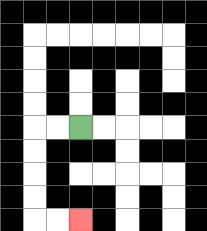{'start': '[3, 5]', 'end': '[3, 9]', 'path_directions': 'L,L,D,D,D,D,R,R', 'path_coordinates': '[[3, 5], [2, 5], [1, 5], [1, 6], [1, 7], [1, 8], [1, 9], [2, 9], [3, 9]]'}